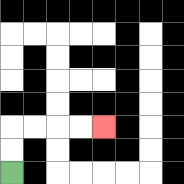{'start': '[0, 7]', 'end': '[4, 5]', 'path_directions': 'U,U,R,R,R,R', 'path_coordinates': '[[0, 7], [0, 6], [0, 5], [1, 5], [2, 5], [3, 5], [4, 5]]'}